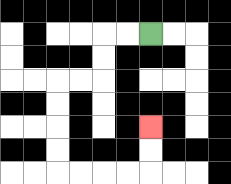{'start': '[6, 1]', 'end': '[6, 5]', 'path_directions': 'L,L,D,D,L,L,D,D,D,D,R,R,R,R,U,U', 'path_coordinates': '[[6, 1], [5, 1], [4, 1], [4, 2], [4, 3], [3, 3], [2, 3], [2, 4], [2, 5], [2, 6], [2, 7], [3, 7], [4, 7], [5, 7], [6, 7], [6, 6], [6, 5]]'}